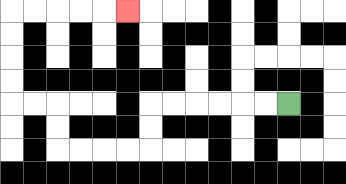{'start': '[12, 4]', 'end': '[5, 0]', 'path_directions': 'L,L,L,L,L,L,D,D,L,L,L,L,U,U,L,L,U,U,U,U,R,R,R,R,R', 'path_coordinates': '[[12, 4], [11, 4], [10, 4], [9, 4], [8, 4], [7, 4], [6, 4], [6, 5], [6, 6], [5, 6], [4, 6], [3, 6], [2, 6], [2, 5], [2, 4], [1, 4], [0, 4], [0, 3], [0, 2], [0, 1], [0, 0], [1, 0], [2, 0], [3, 0], [4, 0], [5, 0]]'}